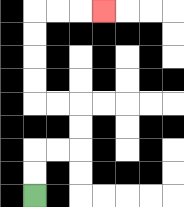{'start': '[1, 8]', 'end': '[4, 0]', 'path_directions': 'U,U,R,R,U,U,L,L,U,U,U,U,R,R,R', 'path_coordinates': '[[1, 8], [1, 7], [1, 6], [2, 6], [3, 6], [3, 5], [3, 4], [2, 4], [1, 4], [1, 3], [1, 2], [1, 1], [1, 0], [2, 0], [3, 0], [4, 0]]'}